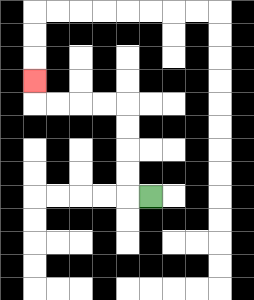{'start': '[6, 8]', 'end': '[1, 3]', 'path_directions': 'L,U,U,U,U,L,L,L,L,U', 'path_coordinates': '[[6, 8], [5, 8], [5, 7], [5, 6], [5, 5], [5, 4], [4, 4], [3, 4], [2, 4], [1, 4], [1, 3]]'}